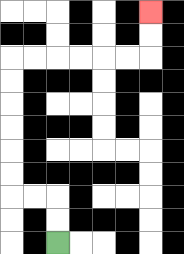{'start': '[2, 10]', 'end': '[6, 0]', 'path_directions': 'U,U,L,L,U,U,U,U,U,U,R,R,R,R,R,R,U,U', 'path_coordinates': '[[2, 10], [2, 9], [2, 8], [1, 8], [0, 8], [0, 7], [0, 6], [0, 5], [0, 4], [0, 3], [0, 2], [1, 2], [2, 2], [3, 2], [4, 2], [5, 2], [6, 2], [6, 1], [6, 0]]'}